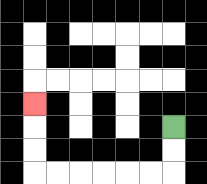{'start': '[7, 5]', 'end': '[1, 4]', 'path_directions': 'D,D,L,L,L,L,L,L,U,U,U', 'path_coordinates': '[[7, 5], [7, 6], [7, 7], [6, 7], [5, 7], [4, 7], [3, 7], [2, 7], [1, 7], [1, 6], [1, 5], [1, 4]]'}